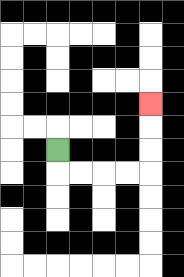{'start': '[2, 6]', 'end': '[6, 4]', 'path_directions': 'D,R,R,R,R,U,U,U', 'path_coordinates': '[[2, 6], [2, 7], [3, 7], [4, 7], [5, 7], [6, 7], [6, 6], [6, 5], [6, 4]]'}